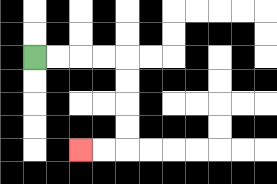{'start': '[1, 2]', 'end': '[3, 6]', 'path_directions': 'R,R,R,R,D,D,D,D,L,L', 'path_coordinates': '[[1, 2], [2, 2], [3, 2], [4, 2], [5, 2], [5, 3], [5, 4], [5, 5], [5, 6], [4, 6], [3, 6]]'}